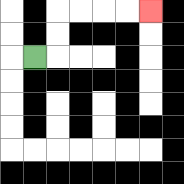{'start': '[1, 2]', 'end': '[6, 0]', 'path_directions': 'R,U,U,R,R,R,R', 'path_coordinates': '[[1, 2], [2, 2], [2, 1], [2, 0], [3, 0], [4, 0], [5, 0], [6, 0]]'}